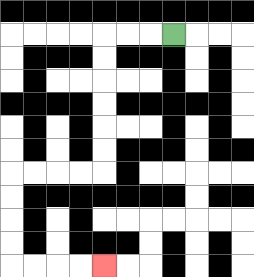{'start': '[7, 1]', 'end': '[4, 11]', 'path_directions': 'L,L,L,D,D,D,D,D,D,L,L,L,L,D,D,D,D,R,R,R,R', 'path_coordinates': '[[7, 1], [6, 1], [5, 1], [4, 1], [4, 2], [4, 3], [4, 4], [4, 5], [4, 6], [4, 7], [3, 7], [2, 7], [1, 7], [0, 7], [0, 8], [0, 9], [0, 10], [0, 11], [1, 11], [2, 11], [3, 11], [4, 11]]'}